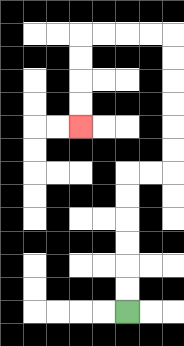{'start': '[5, 13]', 'end': '[3, 5]', 'path_directions': 'U,U,U,U,U,U,R,R,U,U,U,U,U,U,L,L,L,L,D,D,D,D', 'path_coordinates': '[[5, 13], [5, 12], [5, 11], [5, 10], [5, 9], [5, 8], [5, 7], [6, 7], [7, 7], [7, 6], [7, 5], [7, 4], [7, 3], [7, 2], [7, 1], [6, 1], [5, 1], [4, 1], [3, 1], [3, 2], [3, 3], [3, 4], [3, 5]]'}